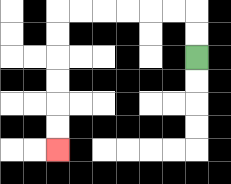{'start': '[8, 2]', 'end': '[2, 6]', 'path_directions': 'U,U,L,L,L,L,L,L,D,D,D,D,D,D', 'path_coordinates': '[[8, 2], [8, 1], [8, 0], [7, 0], [6, 0], [5, 0], [4, 0], [3, 0], [2, 0], [2, 1], [2, 2], [2, 3], [2, 4], [2, 5], [2, 6]]'}